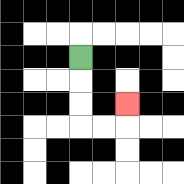{'start': '[3, 2]', 'end': '[5, 4]', 'path_directions': 'D,D,D,R,R,U', 'path_coordinates': '[[3, 2], [3, 3], [3, 4], [3, 5], [4, 5], [5, 5], [5, 4]]'}